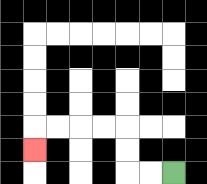{'start': '[7, 7]', 'end': '[1, 6]', 'path_directions': 'L,L,U,U,L,L,L,L,D', 'path_coordinates': '[[7, 7], [6, 7], [5, 7], [5, 6], [5, 5], [4, 5], [3, 5], [2, 5], [1, 5], [1, 6]]'}